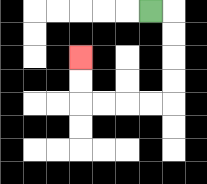{'start': '[6, 0]', 'end': '[3, 2]', 'path_directions': 'R,D,D,D,D,L,L,L,L,U,U', 'path_coordinates': '[[6, 0], [7, 0], [7, 1], [7, 2], [7, 3], [7, 4], [6, 4], [5, 4], [4, 4], [3, 4], [3, 3], [3, 2]]'}